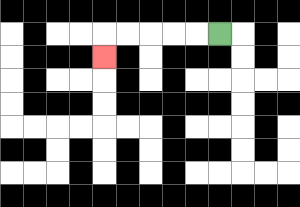{'start': '[9, 1]', 'end': '[4, 2]', 'path_directions': 'L,L,L,L,L,D', 'path_coordinates': '[[9, 1], [8, 1], [7, 1], [6, 1], [5, 1], [4, 1], [4, 2]]'}